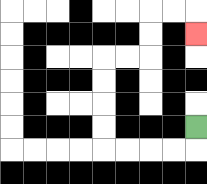{'start': '[8, 5]', 'end': '[8, 1]', 'path_directions': 'D,L,L,L,L,U,U,U,U,R,R,U,U,R,R,D', 'path_coordinates': '[[8, 5], [8, 6], [7, 6], [6, 6], [5, 6], [4, 6], [4, 5], [4, 4], [4, 3], [4, 2], [5, 2], [6, 2], [6, 1], [6, 0], [7, 0], [8, 0], [8, 1]]'}